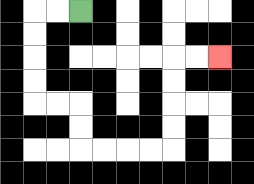{'start': '[3, 0]', 'end': '[9, 2]', 'path_directions': 'L,L,D,D,D,D,R,R,D,D,R,R,R,R,U,U,U,U,R,R', 'path_coordinates': '[[3, 0], [2, 0], [1, 0], [1, 1], [1, 2], [1, 3], [1, 4], [2, 4], [3, 4], [3, 5], [3, 6], [4, 6], [5, 6], [6, 6], [7, 6], [7, 5], [7, 4], [7, 3], [7, 2], [8, 2], [9, 2]]'}